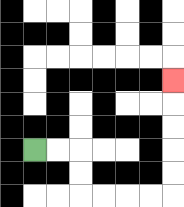{'start': '[1, 6]', 'end': '[7, 3]', 'path_directions': 'R,R,D,D,R,R,R,R,U,U,U,U,U', 'path_coordinates': '[[1, 6], [2, 6], [3, 6], [3, 7], [3, 8], [4, 8], [5, 8], [6, 8], [7, 8], [7, 7], [7, 6], [7, 5], [7, 4], [7, 3]]'}